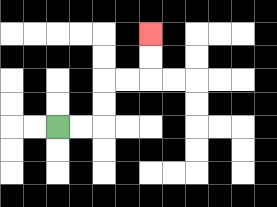{'start': '[2, 5]', 'end': '[6, 1]', 'path_directions': 'R,R,U,U,R,R,U,U', 'path_coordinates': '[[2, 5], [3, 5], [4, 5], [4, 4], [4, 3], [5, 3], [6, 3], [6, 2], [6, 1]]'}